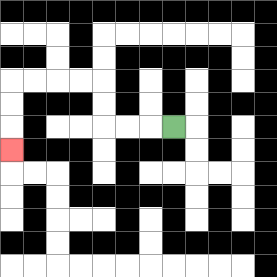{'start': '[7, 5]', 'end': '[0, 6]', 'path_directions': 'L,L,L,U,U,L,L,L,L,D,D,D', 'path_coordinates': '[[7, 5], [6, 5], [5, 5], [4, 5], [4, 4], [4, 3], [3, 3], [2, 3], [1, 3], [0, 3], [0, 4], [0, 5], [0, 6]]'}